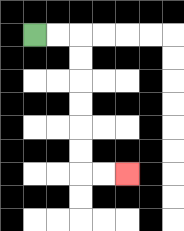{'start': '[1, 1]', 'end': '[5, 7]', 'path_directions': 'R,R,D,D,D,D,D,D,R,R', 'path_coordinates': '[[1, 1], [2, 1], [3, 1], [3, 2], [3, 3], [3, 4], [3, 5], [3, 6], [3, 7], [4, 7], [5, 7]]'}